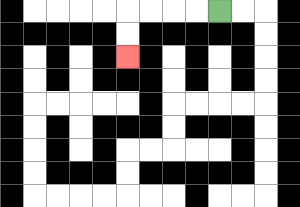{'start': '[9, 0]', 'end': '[5, 2]', 'path_directions': 'L,L,L,L,D,D', 'path_coordinates': '[[9, 0], [8, 0], [7, 0], [6, 0], [5, 0], [5, 1], [5, 2]]'}